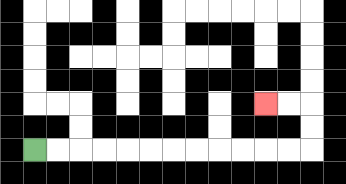{'start': '[1, 6]', 'end': '[11, 4]', 'path_directions': 'R,R,R,R,R,R,R,R,R,R,R,R,U,U,L,L', 'path_coordinates': '[[1, 6], [2, 6], [3, 6], [4, 6], [5, 6], [6, 6], [7, 6], [8, 6], [9, 6], [10, 6], [11, 6], [12, 6], [13, 6], [13, 5], [13, 4], [12, 4], [11, 4]]'}